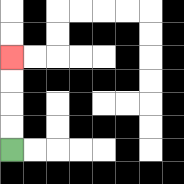{'start': '[0, 6]', 'end': '[0, 2]', 'path_directions': 'U,U,U,U', 'path_coordinates': '[[0, 6], [0, 5], [0, 4], [0, 3], [0, 2]]'}